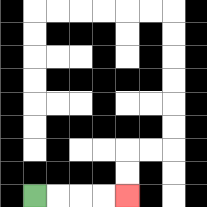{'start': '[1, 8]', 'end': '[5, 8]', 'path_directions': 'R,R,R,R', 'path_coordinates': '[[1, 8], [2, 8], [3, 8], [4, 8], [5, 8]]'}